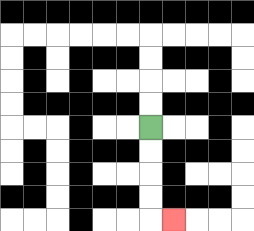{'start': '[6, 5]', 'end': '[7, 9]', 'path_directions': 'D,D,D,D,R', 'path_coordinates': '[[6, 5], [6, 6], [6, 7], [6, 8], [6, 9], [7, 9]]'}